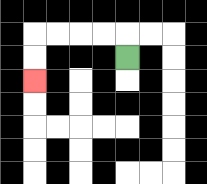{'start': '[5, 2]', 'end': '[1, 3]', 'path_directions': 'U,L,L,L,L,D,D', 'path_coordinates': '[[5, 2], [5, 1], [4, 1], [3, 1], [2, 1], [1, 1], [1, 2], [1, 3]]'}